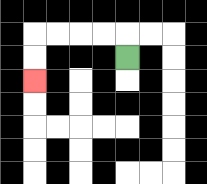{'start': '[5, 2]', 'end': '[1, 3]', 'path_directions': 'U,L,L,L,L,D,D', 'path_coordinates': '[[5, 2], [5, 1], [4, 1], [3, 1], [2, 1], [1, 1], [1, 2], [1, 3]]'}